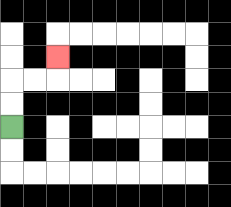{'start': '[0, 5]', 'end': '[2, 2]', 'path_directions': 'U,U,R,R,U', 'path_coordinates': '[[0, 5], [0, 4], [0, 3], [1, 3], [2, 3], [2, 2]]'}